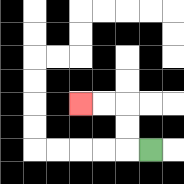{'start': '[6, 6]', 'end': '[3, 4]', 'path_directions': 'L,U,U,L,L', 'path_coordinates': '[[6, 6], [5, 6], [5, 5], [5, 4], [4, 4], [3, 4]]'}